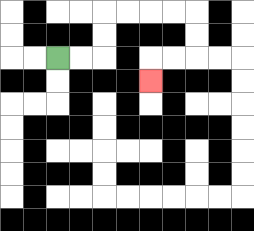{'start': '[2, 2]', 'end': '[6, 3]', 'path_directions': 'R,R,U,U,R,R,R,R,D,D,L,L,D', 'path_coordinates': '[[2, 2], [3, 2], [4, 2], [4, 1], [4, 0], [5, 0], [6, 0], [7, 0], [8, 0], [8, 1], [8, 2], [7, 2], [6, 2], [6, 3]]'}